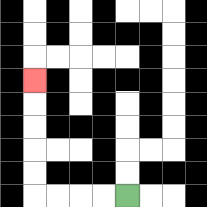{'start': '[5, 8]', 'end': '[1, 3]', 'path_directions': 'L,L,L,L,U,U,U,U,U', 'path_coordinates': '[[5, 8], [4, 8], [3, 8], [2, 8], [1, 8], [1, 7], [1, 6], [1, 5], [1, 4], [1, 3]]'}